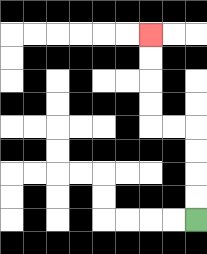{'start': '[8, 9]', 'end': '[6, 1]', 'path_directions': 'U,U,U,U,L,L,U,U,U,U', 'path_coordinates': '[[8, 9], [8, 8], [8, 7], [8, 6], [8, 5], [7, 5], [6, 5], [6, 4], [6, 3], [6, 2], [6, 1]]'}